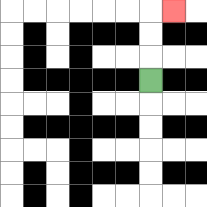{'start': '[6, 3]', 'end': '[7, 0]', 'path_directions': 'U,U,U,R', 'path_coordinates': '[[6, 3], [6, 2], [6, 1], [6, 0], [7, 0]]'}